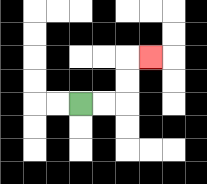{'start': '[3, 4]', 'end': '[6, 2]', 'path_directions': 'R,R,U,U,R', 'path_coordinates': '[[3, 4], [4, 4], [5, 4], [5, 3], [5, 2], [6, 2]]'}